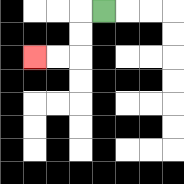{'start': '[4, 0]', 'end': '[1, 2]', 'path_directions': 'L,D,D,L,L', 'path_coordinates': '[[4, 0], [3, 0], [3, 1], [3, 2], [2, 2], [1, 2]]'}